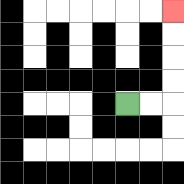{'start': '[5, 4]', 'end': '[7, 0]', 'path_directions': 'R,R,U,U,U,U', 'path_coordinates': '[[5, 4], [6, 4], [7, 4], [7, 3], [7, 2], [7, 1], [7, 0]]'}